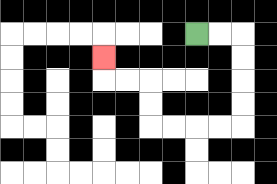{'start': '[8, 1]', 'end': '[4, 2]', 'path_directions': 'R,R,D,D,D,D,L,L,L,L,U,U,L,L,U', 'path_coordinates': '[[8, 1], [9, 1], [10, 1], [10, 2], [10, 3], [10, 4], [10, 5], [9, 5], [8, 5], [7, 5], [6, 5], [6, 4], [6, 3], [5, 3], [4, 3], [4, 2]]'}